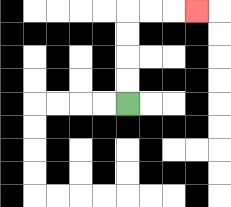{'start': '[5, 4]', 'end': '[8, 0]', 'path_directions': 'U,U,U,U,R,R,R', 'path_coordinates': '[[5, 4], [5, 3], [5, 2], [5, 1], [5, 0], [6, 0], [7, 0], [8, 0]]'}